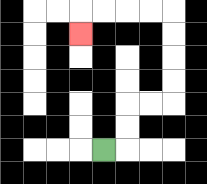{'start': '[4, 6]', 'end': '[3, 1]', 'path_directions': 'R,U,U,R,R,U,U,U,U,L,L,L,L,D', 'path_coordinates': '[[4, 6], [5, 6], [5, 5], [5, 4], [6, 4], [7, 4], [7, 3], [7, 2], [7, 1], [7, 0], [6, 0], [5, 0], [4, 0], [3, 0], [3, 1]]'}